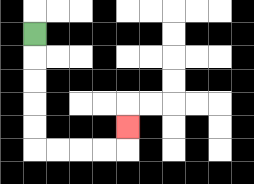{'start': '[1, 1]', 'end': '[5, 5]', 'path_directions': 'D,D,D,D,D,R,R,R,R,U', 'path_coordinates': '[[1, 1], [1, 2], [1, 3], [1, 4], [1, 5], [1, 6], [2, 6], [3, 6], [4, 6], [5, 6], [5, 5]]'}